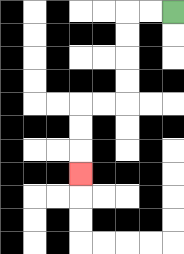{'start': '[7, 0]', 'end': '[3, 7]', 'path_directions': 'L,L,D,D,D,D,L,L,D,D,D', 'path_coordinates': '[[7, 0], [6, 0], [5, 0], [5, 1], [5, 2], [5, 3], [5, 4], [4, 4], [3, 4], [3, 5], [3, 6], [3, 7]]'}